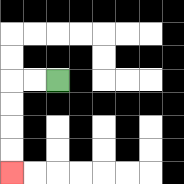{'start': '[2, 3]', 'end': '[0, 7]', 'path_directions': 'L,L,D,D,D,D', 'path_coordinates': '[[2, 3], [1, 3], [0, 3], [0, 4], [0, 5], [0, 6], [0, 7]]'}